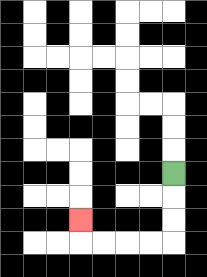{'start': '[7, 7]', 'end': '[3, 9]', 'path_directions': 'D,D,D,L,L,L,L,U', 'path_coordinates': '[[7, 7], [7, 8], [7, 9], [7, 10], [6, 10], [5, 10], [4, 10], [3, 10], [3, 9]]'}